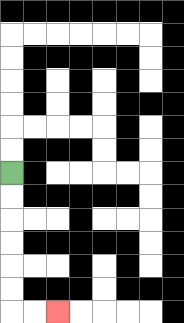{'start': '[0, 7]', 'end': '[2, 13]', 'path_directions': 'D,D,D,D,D,D,R,R', 'path_coordinates': '[[0, 7], [0, 8], [0, 9], [0, 10], [0, 11], [0, 12], [0, 13], [1, 13], [2, 13]]'}